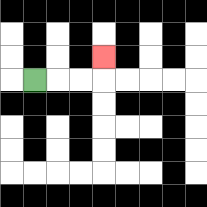{'start': '[1, 3]', 'end': '[4, 2]', 'path_directions': 'R,R,R,U', 'path_coordinates': '[[1, 3], [2, 3], [3, 3], [4, 3], [4, 2]]'}